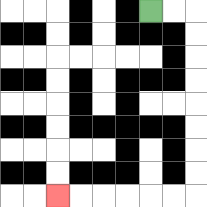{'start': '[6, 0]', 'end': '[2, 8]', 'path_directions': 'R,R,D,D,D,D,D,D,D,D,L,L,L,L,L,L', 'path_coordinates': '[[6, 0], [7, 0], [8, 0], [8, 1], [8, 2], [8, 3], [8, 4], [8, 5], [8, 6], [8, 7], [8, 8], [7, 8], [6, 8], [5, 8], [4, 8], [3, 8], [2, 8]]'}